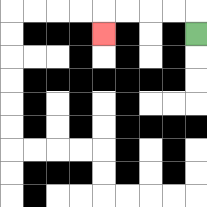{'start': '[8, 1]', 'end': '[4, 1]', 'path_directions': 'U,L,L,L,L,D', 'path_coordinates': '[[8, 1], [8, 0], [7, 0], [6, 0], [5, 0], [4, 0], [4, 1]]'}